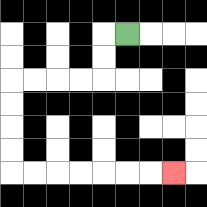{'start': '[5, 1]', 'end': '[7, 7]', 'path_directions': 'L,D,D,L,L,L,L,D,D,D,D,R,R,R,R,R,R,R', 'path_coordinates': '[[5, 1], [4, 1], [4, 2], [4, 3], [3, 3], [2, 3], [1, 3], [0, 3], [0, 4], [0, 5], [0, 6], [0, 7], [1, 7], [2, 7], [3, 7], [4, 7], [5, 7], [6, 7], [7, 7]]'}